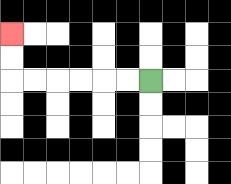{'start': '[6, 3]', 'end': '[0, 1]', 'path_directions': 'L,L,L,L,L,L,U,U', 'path_coordinates': '[[6, 3], [5, 3], [4, 3], [3, 3], [2, 3], [1, 3], [0, 3], [0, 2], [0, 1]]'}